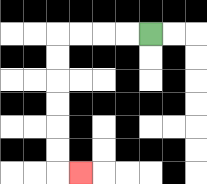{'start': '[6, 1]', 'end': '[3, 7]', 'path_directions': 'L,L,L,L,D,D,D,D,D,D,R', 'path_coordinates': '[[6, 1], [5, 1], [4, 1], [3, 1], [2, 1], [2, 2], [2, 3], [2, 4], [2, 5], [2, 6], [2, 7], [3, 7]]'}